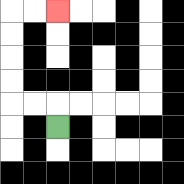{'start': '[2, 5]', 'end': '[2, 0]', 'path_directions': 'U,L,L,U,U,U,U,R,R', 'path_coordinates': '[[2, 5], [2, 4], [1, 4], [0, 4], [0, 3], [0, 2], [0, 1], [0, 0], [1, 0], [2, 0]]'}